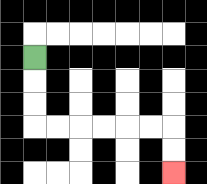{'start': '[1, 2]', 'end': '[7, 7]', 'path_directions': 'D,D,D,R,R,R,R,R,R,D,D', 'path_coordinates': '[[1, 2], [1, 3], [1, 4], [1, 5], [2, 5], [3, 5], [4, 5], [5, 5], [6, 5], [7, 5], [7, 6], [7, 7]]'}